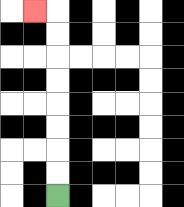{'start': '[2, 8]', 'end': '[1, 0]', 'path_directions': 'U,U,U,U,U,U,U,U,L', 'path_coordinates': '[[2, 8], [2, 7], [2, 6], [2, 5], [2, 4], [2, 3], [2, 2], [2, 1], [2, 0], [1, 0]]'}